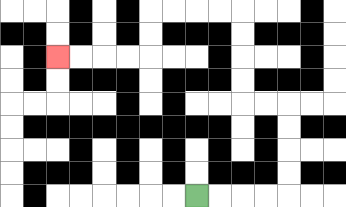{'start': '[8, 8]', 'end': '[2, 2]', 'path_directions': 'R,R,R,R,U,U,U,U,L,L,U,U,U,U,L,L,L,L,D,D,L,L,L,L', 'path_coordinates': '[[8, 8], [9, 8], [10, 8], [11, 8], [12, 8], [12, 7], [12, 6], [12, 5], [12, 4], [11, 4], [10, 4], [10, 3], [10, 2], [10, 1], [10, 0], [9, 0], [8, 0], [7, 0], [6, 0], [6, 1], [6, 2], [5, 2], [4, 2], [3, 2], [2, 2]]'}